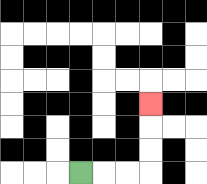{'start': '[3, 7]', 'end': '[6, 4]', 'path_directions': 'R,R,R,U,U,U', 'path_coordinates': '[[3, 7], [4, 7], [5, 7], [6, 7], [6, 6], [6, 5], [6, 4]]'}